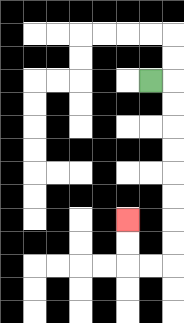{'start': '[6, 3]', 'end': '[5, 9]', 'path_directions': 'R,D,D,D,D,D,D,D,D,L,L,U,U', 'path_coordinates': '[[6, 3], [7, 3], [7, 4], [7, 5], [7, 6], [7, 7], [7, 8], [7, 9], [7, 10], [7, 11], [6, 11], [5, 11], [5, 10], [5, 9]]'}